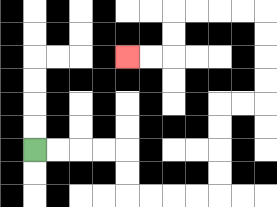{'start': '[1, 6]', 'end': '[5, 2]', 'path_directions': 'R,R,R,R,D,D,R,R,R,R,U,U,U,U,R,R,U,U,U,U,L,L,L,L,D,D,L,L', 'path_coordinates': '[[1, 6], [2, 6], [3, 6], [4, 6], [5, 6], [5, 7], [5, 8], [6, 8], [7, 8], [8, 8], [9, 8], [9, 7], [9, 6], [9, 5], [9, 4], [10, 4], [11, 4], [11, 3], [11, 2], [11, 1], [11, 0], [10, 0], [9, 0], [8, 0], [7, 0], [7, 1], [7, 2], [6, 2], [5, 2]]'}